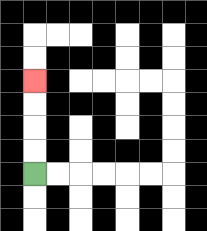{'start': '[1, 7]', 'end': '[1, 3]', 'path_directions': 'U,U,U,U', 'path_coordinates': '[[1, 7], [1, 6], [1, 5], [1, 4], [1, 3]]'}